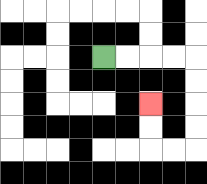{'start': '[4, 2]', 'end': '[6, 4]', 'path_directions': 'R,R,R,R,D,D,D,D,L,L,U,U', 'path_coordinates': '[[4, 2], [5, 2], [6, 2], [7, 2], [8, 2], [8, 3], [8, 4], [8, 5], [8, 6], [7, 6], [6, 6], [6, 5], [6, 4]]'}